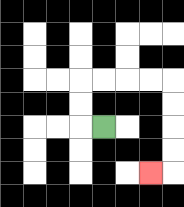{'start': '[4, 5]', 'end': '[6, 7]', 'path_directions': 'L,U,U,R,R,R,R,D,D,D,D,L', 'path_coordinates': '[[4, 5], [3, 5], [3, 4], [3, 3], [4, 3], [5, 3], [6, 3], [7, 3], [7, 4], [7, 5], [7, 6], [7, 7], [6, 7]]'}